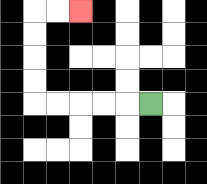{'start': '[6, 4]', 'end': '[3, 0]', 'path_directions': 'L,L,L,L,L,U,U,U,U,R,R', 'path_coordinates': '[[6, 4], [5, 4], [4, 4], [3, 4], [2, 4], [1, 4], [1, 3], [1, 2], [1, 1], [1, 0], [2, 0], [3, 0]]'}